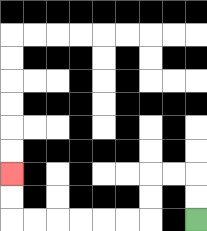{'start': '[8, 9]', 'end': '[0, 7]', 'path_directions': 'U,U,L,L,D,D,L,L,L,L,L,L,U,U', 'path_coordinates': '[[8, 9], [8, 8], [8, 7], [7, 7], [6, 7], [6, 8], [6, 9], [5, 9], [4, 9], [3, 9], [2, 9], [1, 9], [0, 9], [0, 8], [0, 7]]'}